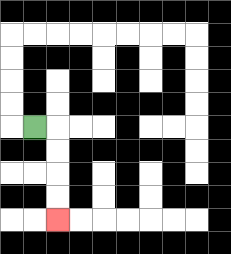{'start': '[1, 5]', 'end': '[2, 9]', 'path_directions': 'R,D,D,D,D', 'path_coordinates': '[[1, 5], [2, 5], [2, 6], [2, 7], [2, 8], [2, 9]]'}